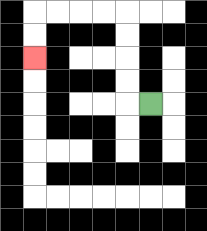{'start': '[6, 4]', 'end': '[1, 2]', 'path_directions': 'L,U,U,U,U,L,L,L,L,D,D', 'path_coordinates': '[[6, 4], [5, 4], [5, 3], [5, 2], [5, 1], [5, 0], [4, 0], [3, 0], [2, 0], [1, 0], [1, 1], [1, 2]]'}